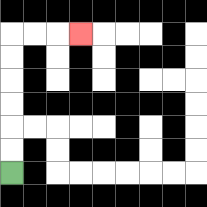{'start': '[0, 7]', 'end': '[3, 1]', 'path_directions': 'U,U,U,U,U,U,R,R,R', 'path_coordinates': '[[0, 7], [0, 6], [0, 5], [0, 4], [0, 3], [0, 2], [0, 1], [1, 1], [2, 1], [3, 1]]'}